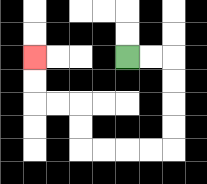{'start': '[5, 2]', 'end': '[1, 2]', 'path_directions': 'R,R,D,D,D,D,L,L,L,L,U,U,L,L,U,U', 'path_coordinates': '[[5, 2], [6, 2], [7, 2], [7, 3], [7, 4], [7, 5], [7, 6], [6, 6], [5, 6], [4, 6], [3, 6], [3, 5], [3, 4], [2, 4], [1, 4], [1, 3], [1, 2]]'}